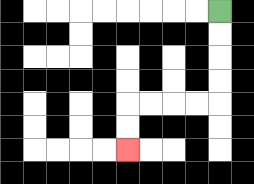{'start': '[9, 0]', 'end': '[5, 6]', 'path_directions': 'D,D,D,D,L,L,L,L,D,D', 'path_coordinates': '[[9, 0], [9, 1], [9, 2], [9, 3], [9, 4], [8, 4], [7, 4], [6, 4], [5, 4], [5, 5], [5, 6]]'}